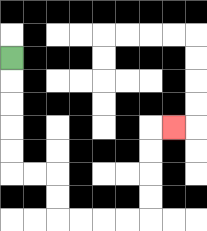{'start': '[0, 2]', 'end': '[7, 5]', 'path_directions': 'D,D,D,D,D,R,R,D,D,R,R,R,R,U,U,U,U,R', 'path_coordinates': '[[0, 2], [0, 3], [0, 4], [0, 5], [0, 6], [0, 7], [1, 7], [2, 7], [2, 8], [2, 9], [3, 9], [4, 9], [5, 9], [6, 9], [6, 8], [6, 7], [6, 6], [6, 5], [7, 5]]'}